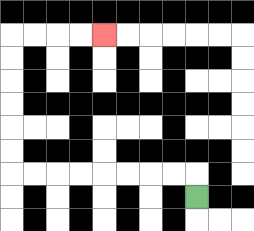{'start': '[8, 8]', 'end': '[4, 1]', 'path_directions': 'U,L,L,L,L,L,L,L,L,U,U,U,U,U,U,R,R,R,R', 'path_coordinates': '[[8, 8], [8, 7], [7, 7], [6, 7], [5, 7], [4, 7], [3, 7], [2, 7], [1, 7], [0, 7], [0, 6], [0, 5], [0, 4], [0, 3], [0, 2], [0, 1], [1, 1], [2, 1], [3, 1], [4, 1]]'}